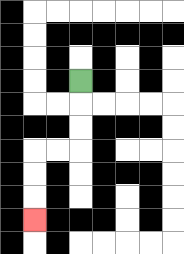{'start': '[3, 3]', 'end': '[1, 9]', 'path_directions': 'D,D,D,L,L,D,D,D', 'path_coordinates': '[[3, 3], [3, 4], [3, 5], [3, 6], [2, 6], [1, 6], [1, 7], [1, 8], [1, 9]]'}